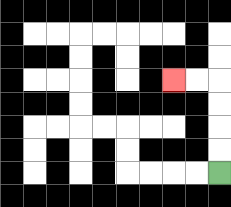{'start': '[9, 7]', 'end': '[7, 3]', 'path_directions': 'U,U,U,U,L,L', 'path_coordinates': '[[9, 7], [9, 6], [9, 5], [9, 4], [9, 3], [8, 3], [7, 3]]'}